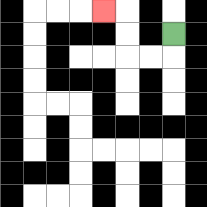{'start': '[7, 1]', 'end': '[4, 0]', 'path_directions': 'D,L,L,U,U,L', 'path_coordinates': '[[7, 1], [7, 2], [6, 2], [5, 2], [5, 1], [5, 0], [4, 0]]'}